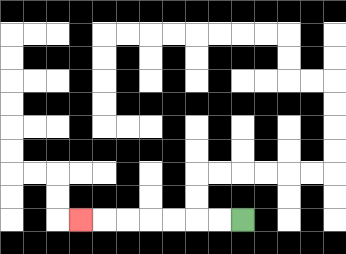{'start': '[10, 9]', 'end': '[3, 9]', 'path_directions': 'L,L,L,L,L,L,L', 'path_coordinates': '[[10, 9], [9, 9], [8, 9], [7, 9], [6, 9], [5, 9], [4, 9], [3, 9]]'}